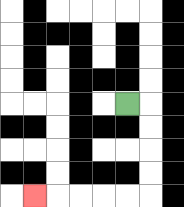{'start': '[5, 4]', 'end': '[1, 8]', 'path_directions': 'R,D,D,D,D,L,L,L,L,L', 'path_coordinates': '[[5, 4], [6, 4], [6, 5], [6, 6], [6, 7], [6, 8], [5, 8], [4, 8], [3, 8], [2, 8], [1, 8]]'}